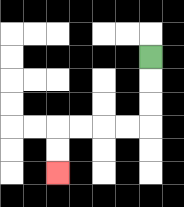{'start': '[6, 2]', 'end': '[2, 7]', 'path_directions': 'D,D,D,L,L,L,L,D,D', 'path_coordinates': '[[6, 2], [6, 3], [6, 4], [6, 5], [5, 5], [4, 5], [3, 5], [2, 5], [2, 6], [2, 7]]'}